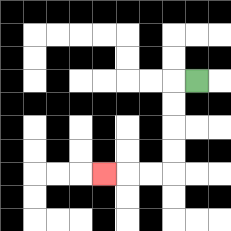{'start': '[8, 3]', 'end': '[4, 7]', 'path_directions': 'L,D,D,D,D,L,L,L', 'path_coordinates': '[[8, 3], [7, 3], [7, 4], [7, 5], [7, 6], [7, 7], [6, 7], [5, 7], [4, 7]]'}